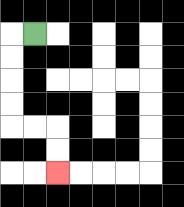{'start': '[1, 1]', 'end': '[2, 7]', 'path_directions': 'L,D,D,D,D,R,R,D,D', 'path_coordinates': '[[1, 1], [0, 1], [0, 2], [0, 3], [0, 4], [0, 5], [1, 5], [2, 5], [2, 6], [2, 7]]'}